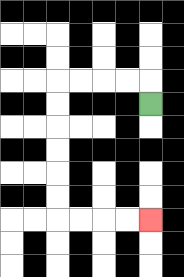{'start': '[6, 4]', 'end': '[6, 9]', 'path_directions': 'U,L,L,L,L,D,D,D,D,D,D,R,R,R,R', 'path_coordinates': '[[6, 4], [6, 3], [5, 3], [4, 3], [3, 3], [2, 3], [2, 4], [2, 5], [2, 6], [2, 7], [2, 8], [2, 9], [3, 9], [4, 9], [5, 9], [6, 9]]'}